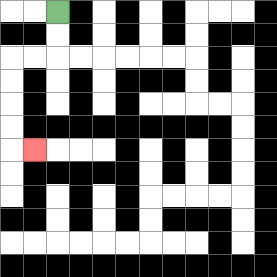{'start': '[2, 0]', 'end': '[1, 6]', 'path_directions': 'D,D,L,L,D,D,D,D,R', 'path_coordinates': '[[2, 0], [2, 1], [2, 2], [1, 2], [0, 2], [0, 3], [0, 4], [0, 5], [0, 6], [1, 6]]'}